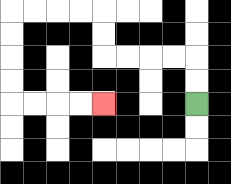{'start': '[8, 4]', 'end': '[4, 4]', 'path_directions': 'U,U,L,L,L,L,U,U,L,L,L,L,D,D,D,D,R,R,R,R', 'path_coordinates': '[[8, 4], [8, 3], [8, 2], [7, 2], [6, 2], [5, 2], [4, 2], [4, 1], [4, 0], [3, 0], [2, 0], [1, 0], [0, 0], [0, 1], [0, 2], [0, 3], [0, 4], [1, 4], [2, 4], [3, 4], [4, 4]]'}